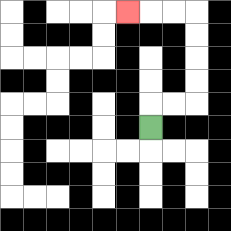{'start': '[6, 5]', 'end': '[5, 0]', 'path_directions': 'U,R,R,U,U,U,U,L,L,L', 'path_coordinates': '[[6, 5], [6, 4], [7, 4], [8, 4], [8, 3], [8, 2], [8, 1], [8, 0], [7, 0], [6, 0], [5, 0]]'}